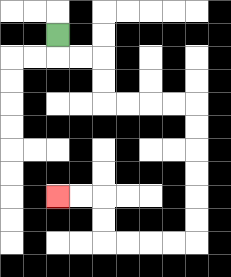{'start': '[2, 1]', 'end': '[2, 8]', 'path_directions': 'D,R,R,D,D,R,R,R,R,D,D,D,D,D,D,L,L,L,L,U,U,L,L', 'path_coordinates': '[[2, 1], [2, 2], [3, 2], [4, 2], [4, 3], [4, 4], [5, 4], [6, 4], [7, 4], [8, 4], [8, 5], [8, 6], [8, 7], [8, 8], [8, 9], [8, 10], [7, 10], [6, 10], [5, 10], [4, 10], [4, 9], [4, 8], [3, 8], [2, 8]]'}